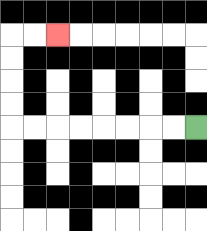{'start': '[8, 5]', 'end': '[2, 1]', 'path_directions': 'L,L,L,L,L,L,L,L,U,U,U,U,R,R', 'path_coordinates': '[[8, 5], [7, 5], [6, 5], [5, 5], [4, 5], [3, 5], [2, 5], [1, 5], [0, 5], [0, 4], [0, 3], [0, 2], [0, 1], [1, 1], [2, 1]]'}